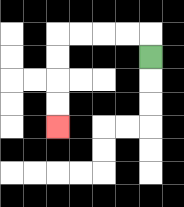{'start': '[6, 2]', 'end': '[2, 5]', 'path_directions': 'U,L,L,L,L,D,D,D,D', 'path_coordinates': '[[6, 2], [6, 1], [5, 1], [4, 1], [3, 1], [2, 1], [2, 2], [2, 3], [2, 4], [2, 5]]'}